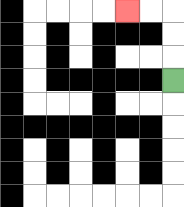{'start': '[7, 3]', 'end': '[5, 0]', 'path_directions': 'U,U,U,L,L', 'path_coordinates': '[[7, 3], [7, 2], [7, 1], [7, 0], [6, 0], [5, 0]]'}